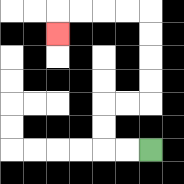{'start': '[6, 6]', 'end': '[2, 1]', 'path_directions': 'L,L,U,U,R,R,U,U,U,U,L,L,L,L,D', 'path_coordinates': '[[6, 6], [5, 6], [4, 6], [4, 5], [4, 4], [5, 4], [6, 4], [6, 3], [6, 2], [6, 1], [6, 0], [5, 0], [4, 0], [3, 0], [2, 0], [2, 1]]'}